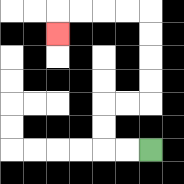{'start': '[6, 6]', 'end': '[2, 1]', 'path_directions': 'L,L,U,U,R,R,U,U,U,U,L,L,L,L,D', 'path_coordinates': '[[6, 6], [5, 6], [4, 6], [4, 5], [4, 4], [5, 4], [6, 4], [6, 3], [6, 2], [6, 1], [6, 0], [5, 0], [4, 0], [3, 0], [2, 0], [2, 1]]'}